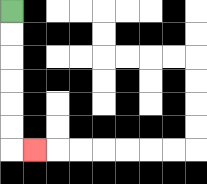{'start': '[0, 0]', 'end': '[1, 6]', 'path_directions': 'D,D,D,D,D,D,R', 'path_coordinates': '[[0, 0], [0, 1], [0, 2], [0, 3], [0, 4], [0, 5], [0, 6], [1, 6]]'}